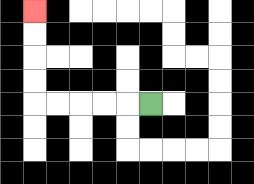{'start': '[6, 4]', 'end': '[1, 0]', 'path_directions': 'L,L,L,L,L,U,U,U,U', 'path_coordinates': '[[6, 4], [5, 4], [4, 4], [3, 4], [2, 4], [1, 4], [1, 3], [1, 2], [1, 1], [1, 0]]'}